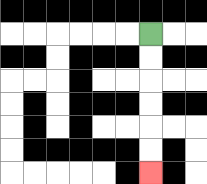{'start': '[6, 1]', 'end': '[6, 7]', 'path_directions': 'D,D,D,D,D,D', 'path_coordinates': '[[6, 1], [6, 2], [6, 3], [6, 4], [6, 5], [6, 6], [6, 7]]'}